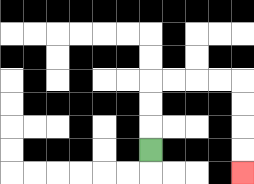{'start': '[6, 6]', 'end': '[10, 7]', 'path_directions': 'U,U,U,R,R,R,R,D,D,D,D', 'path_coordinates': '[[6, 6], [6, 5], [6, 4], [6, 3], [7, 3], [8, 3], [9, 3], [10, 3], [10, 4], [10, 5], [10, 6], [10, 7]]'}